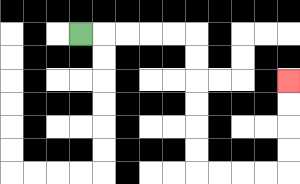{'start': '[3, 1]', 'end': '[12, 3]', 'path_directions': 'R,R,R,R,R,D,D,D,D,D,D,R,R,R,R,U,U,U,U', 'path_coordinates': '[[3, 1], [4, 1], [5, 1], [6, 1], [7, 1], [8, 1], [8, 2], [8, 3], [8, 4], [8, 5], [8, 6], [8, 7], [9, 7], [10, 7], [11, 7], [12, 7], [12, 6], [12, 5], [12, 4], [12, 3]]'}